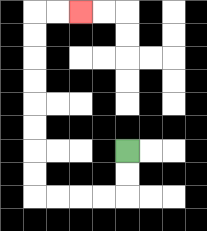{'start': '[5, 6]', 'end': '[3, 0]', 'path_directions': 'D,D,L,L,L,L,U,U,U,U,U,U,U,U,R,R', 'path_coordinates': '[[5, 6], [5, 7], [5, 8], [4, 8], [3, 8], [2, 8], [1, 8], [1, 7], [1, 6], [1, 5], [1, 4], [1, 3], [1, 2], [1, 1], [1, 0], [2, 0], [3, 0]]'}